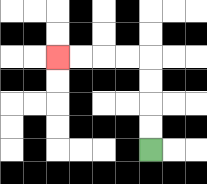{'start': '[6, 6]', 'end': '[2, 2]', 'path_directions': 'U,U,U,U,L,L,L,L', 'path_coordinates': '[[6, 6], [6, 5], [6, 4], [6, 3], [6, 2], [5, 2], [4, 2], [3, 2], [2, 2]]'}